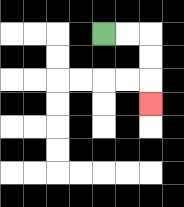{'start': '[4, 1]', 'end': '[6, 4]', 'path_directions': 'R,R,D,D,D', 'path_coordinates': '[[4, 1], [5, 1], [6, 1], [6, 2], [6, 3], [6, 4]]'}